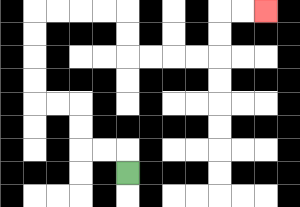{'start': '[5, 7]', 'end': '[11, 0]', 'path_directions': 'U,L,L,U,U,L,L,U,U,U,U,R,R,R,R,D,D,R,R,R,R,U,U,R,R', 'path_coordinates': '[[5, 7], [5, 6], [4, 6], [3, 6], [3, 5], [3, 4], [2, 4], [1, 4], [1, 3], [1, 2], [1, 1], [1, 0], [2, 0], [3, 0], [4, 0], [5, 0], [5, 1], [5, 2], [6, 2], [7, 2], [8, 2], [9, 2], [9, 1], [9, 0], [10, 0], [11, 0]]'}